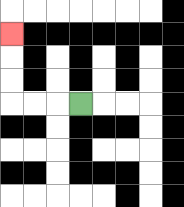{'start': '[3, 4]', 'end': '[0, 1]', 'path_directions': 'L,L,L,U,U,U', 'path_coordinates': '[[3, 4], [2, 4], [1, 4], [0, 4], [0, 3], [0, 2], [0, 1]]'}